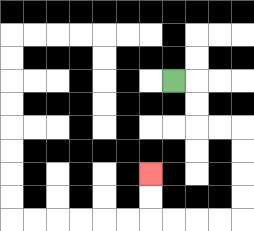{'start': '[7, 3]', 'end': '[6, 7]', 'path_directions': 'R,D,D,R,R,D,D,D,D,L,L,L,L,U,U', 'path_coordinates': '[[7, 3], [8, 3], [8, 4], [8, 5], [9, 5], [10, 5], [10, 6], [10, 7], [10, 8], [10, 9], [9, 9], [8, 9], [7, 9], [6, 9], [6, 8], [6, 7]]'}